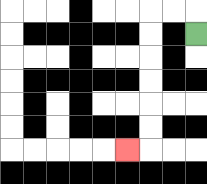{'start': '[8, 1]', 'end': '[5, 6]', 'path_directions': 'U,L,L,D,D,D,D,D,D,L', 'path_coordinates': '[[8, 1], [8, 0], [7, 0], [6, 0], [6, 1], [6, 2], [6, 3], [6, 4], [6, 5], [6, 6], [5, 6]]'}